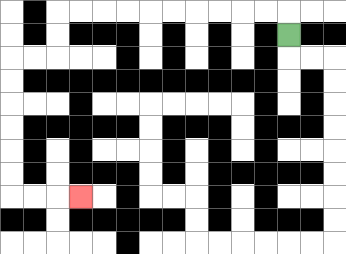{'start': '[12, 1]', 'end': '[3, 8]', 'path_directions': 'U,L,L,L,L,L,L,L,L,L,L,D,D,L,L,D,D,D,D,D,D,R,R,R', 'path_coordinates': '[[12, 1], [12, 0], [11, 0], [10, 0], [9, 0], [8, 0], [7, 0], [6, 0], [5, 0], [4, 0], [3, 0], [2, 0], [2, 1], [2, 2], [1, 2], [0, 2], [0, 3], [0, 4], [0, 5], [0, 6], [0, 7], [0, 8], [1, 8], [2, 8], [3, 8]]'}